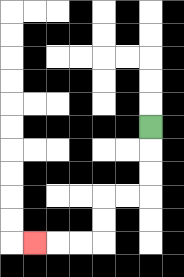{'start': '[6, 5]', 'end': '[1, 10]', 'path_directions': 'D,D,D,L,L,D,D,L,L,L', 'path_coordinates': '[[6, 5], [6, 6], [6, 7], [6, 8], [5, 8], [4, 8], [4, 9], [4, 10], [3, 10], [2, 10], [1, 10]]'}